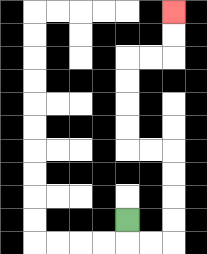{'start': '[5, 9]', 'end': '[7, 0]', 'path_directions': 'D,R,R,U,U,U,U,L,L,U,U,U,U,R,R,U,U', 'path_coordinates': '[[5, 9], [5, 10], [6, 10], [7, 10], [7, 9], [7, 8], [7, 7], [7, 6], [6, 6], [5, 6], [5, 5], [5, 4], [5, 3], [5, 2], [6, 2], [7, 2], [7, 1], [7, 0]]'}